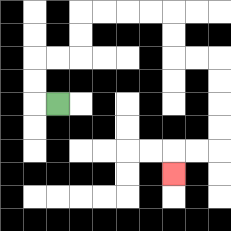{'start': '[2, 4]', 'end': '[7, 7]', 'path_directions': 'L,U,U,R,R,U,U,R,R,R,R,D,D,R,R,D,D,D,D,L,L,D', 'path_coordinates': '[[2, 4], [1, 4], [1, 3], [1, 2], [2, 2], [3, 2], [3, 1], [3, 0], [4, 0], [5, 0], [6, 0], [7, 0], [7, 1], [7, 2], [8, 2], [9, 2], [9, 3], [9, 4], [9, 5], [9, 6], [8, 6], [7, 6], [7, 7]]'}